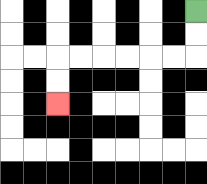{'start': '[8, 0]', 'end': '[2, 4]', 'path_directions': 'D,D,L,L,L,L,L,L,D,D', 'path_coordinates': '[[8, 0], [8, 1], [8, 2], [7, 2], [6, 2], [5, 2], [4, 2], [3, 2], [2, 2], [2, 3], [2, 4]]'}